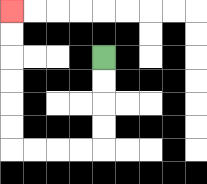{'start': '[4, 2]', 'end': '[0, 0]', 'path_directions': 'D,D,D,D,L,L,L,L,U,U,U,U,U,U', 'path_coordinates': '[[4, 2], [4, 3], [4, 4], [4, 5], [4, 6], [3, 6], [2, 6], [1, 6], [0, 6], [0, 5], [0, 4], [0, 3], [0, 2], [0, 1], [0, 0]]'}